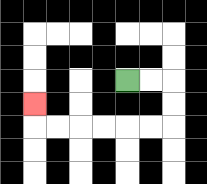{'start': '[5, 3]', 'end': '[1, 4]', 'path_directions': 'R,R,D,D,L,L,L,L,L,L,U', 'path_coordinates': '[[5, 3], [6, 3], [7, 3], [7, 4], [7, 5], [6, 5], [5, 5], [4, 5], [3, 5], [2, 5], [1, 5], [1, 4]]'}